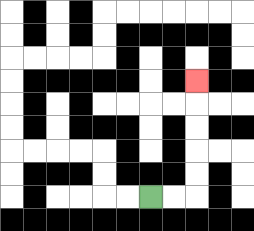{'start': '[6, 8]', 'end': '[8, 3]', 'path_directions': 'R,R,U,U,U,U,U', 'path_coordinates': '[[6, 8], [7, 8], [8, 8], [8, 7], [8, 6], [8, 5], [8, 4], [8, 3]]'}